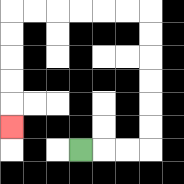{'start': '[3, 6]', 'end': '[0, 5]', 'path_directions': 'R,R,R,U,U,U,U,U,U,L,L,L,L,L,L,D,D,D,D,D', 'path_coordinates': '[[3, 6], [4, 6], [5, 6], [6, 6], [6, 5], [6, 4], [6, 3], [6, 2], [6, 1], [6, 0], [5, 0], [4, 0], [3, 0], [2, 0], [1, 0], [0, 0], [0, 1], [0, 2], [0, 3], [0, 4], [0, 5]]'}